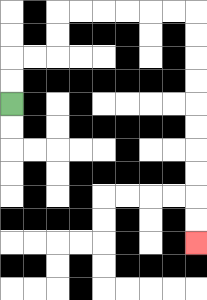{'start': '[0, 4]', 'end': '[8, 10]', 'path_directions': 'U,U,R,R,U,U,R,R,R,R,R,R,D,D,D,D,D,D,D,D,D,D', 'path_coordinates': '[[0, 4], [0, 3], [0, 2], [1, 2], [2, 2], [2, 1], [2, 0], [3, 0], [4, 0], [5, 0], [6, 0], [7, 0], [8, 0], [8, 1], [8, 2], [8, 3], [8, 4], [8, 5], [8, 6], [8, 7], [8, 8], [8, 9], [8, 10]]'}